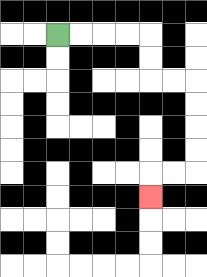{'start': '[2, 1]', 'end': '[6, 8]', 'path_directions': 'R,R,R,R,D,D,R,R,D,D,D,D,L,L,D', 'path_coordinates': '[[2, 1], [3, 1], [4, 1], [5, 1], [6, 1], [6, 2], [6, 3], [7, 3], [8, 3], [8, 4], [8, 5], [8, 6], [8, 7], [7, 7], [6, 7], [6, 8]]'}